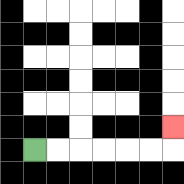{'start': '[1, 6]', 'end': '[7, 5]', 'path_directions': 'R,R,R,R,R,R,U', 'path_coordinates': '[[1, 6], [2, 6], [3, 6], [4, 6], [5, 6], [6, 6], [7, 6], [7, 5]]'}